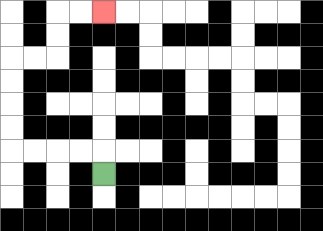{'start': '[4, 7]', 'end': '[4, 0]', 'path_directions': 'U,L,L,L,L,U,U,U,U,R,R,U,U,R,R', 'path_coordinates': '[[4, 7], [4, 6], [3, 6], [2, 6], [1, 6], [0, 6], [0, 5], [0, 4], [0, 3], [0, 2], [1, 2], [2, 2], [2, 1], [2, 0], [3, 0], [4, 0]]'}